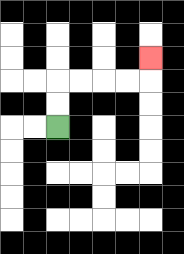{'start': '[2, 5]', 'end': '[6, 2]', 'path_directions': 'U,U,R,R,R,R,U', 'path_coordinates': '[[2, 5], [2, 4], [2, 3], [3, 3], [4, 3], [5, 3], [6, 3], [6, 2]]'}